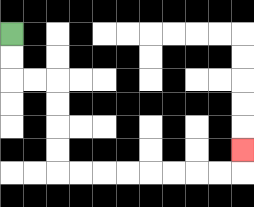{'start': '[0, 1]', 'end': '[10, 6]', 'path_directions': 'D,D,R,R,D,D,D,D,R,R,R,R,R,R,R,R,U', 'path_coordinates': '[[0, 1], [0, 2], [0, 3], [1, 3], [2, 3], [2, 4], [2, 5], [2, 6], [2, 7], [3, 7], [4, 7], [5, 7], [6, 7], [7, 7], [8, 7], [9, 7], [10, 7], [10, 6]]'}